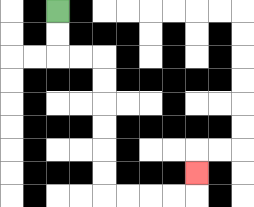{'start': '[2, 0]', 'end': '[8, 7]', 'path_directions': 'D,D,R,R,D,D,D,D,D,D,R,R,R,R,U', 'path_coordinates': '[[2, 0], [2, 1], [2, 2], [3, 2], [4, 2], [4, 3], [4, 4], [4, 5], [4, 6], [4, 7], [4, 8], [5, 8], [6, 8], [7, 8], [8, 8], [8, 7]]'}